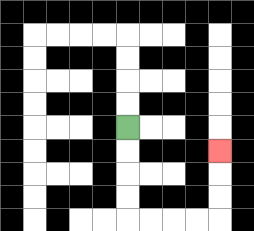{'start': '[5, 5]', 'end': '[9, 6]', 'path_directions': 'D,D,D,D,R,R,R,R,U,U,U', 'path_coordinates': '[[5, 5], [5, 6], [5, 7], [5, 8], [5, 9], [6, 9], [7, 9], [8, 9], [9, 9], [9, 8], [9, 7], [9, 6]]'}